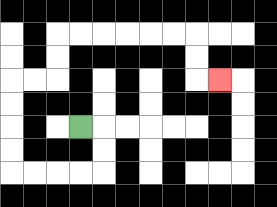{'start': '[3, 5]', 'end': '[9, 3]', 'path_directions': 'R,D,D,L,L,L,L,U,U,U,U,R,R,U,U,R,R,R,R,R,R,D,D,R', 'path_coordinates': '[[3, 5], [4, 5], [4, 6], [4, 7], [3, 7], [2, 7], [1, 7], [0, 7], [0, 6], [0, 5], [0, 4], [0, 3], [1, 3], [2, 3], [2, 2], [2, 1], [3, 1], [4, 1], [5, 1], [6, 1], [7, 1], [8, 1], [8, 2], [8, 3], [9, 3]]'}